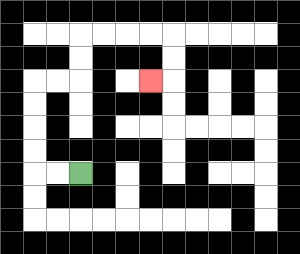{'start': '[3, 7]', 'end': '[6, 3]', 'path_directions': 'L,L,U,U,U,U,R,R,U,U,R,R,R,R,D,D,L', 'path_coordinates': '[[3, 7], [2, 7], [1, 7], [1, 6], [1, 5], [1, 4], [1, 3], [2, 3], [3, 3], [3, 2], [3, 1], [4, 1], [5, 1], [6, 1], [7, 1], [7, 2], [7, 3], [6, 3]]'}